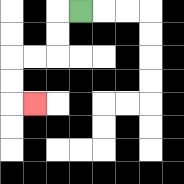{'start': '[3, 0]', 'end': '[1, 4]', 'path_directions': 'L,D,D,L,L,D,D,R', 'path_coordinates': '[[3, 0], [2, 0], [2, 1], [2, 2], [1, 2], [0, 2], [0, 3], [0, 4], [1, 4]]'}